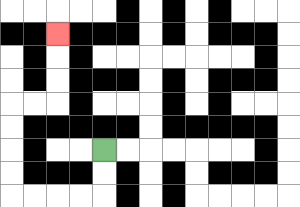{'start': '[4, 6]', 'end': '[2, 1]', 'path_directions': 'D,D,L,L,L,L,U,U,U,U,R,R,U,U,U', 'path_coordinates': '[[4, 6], [4, 7], [4, 8], [3, 8], [2, 8], [1, 8], [0, 8], [0, 7], [0, 6], [0, 5], [0, 4], [1, 4], [2, 4], [2, 3], [2, 2], [2, 1]]'}